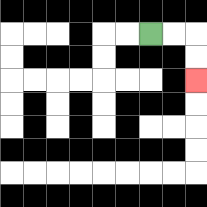{'start': '[6, 1]', 'end': '[8, 3]', 'path_directions': 'R,R,D,D', 'path_coordinates': '[[6, 1], [7, 1], [8, 1], [8, 2], [8, 3]]'}